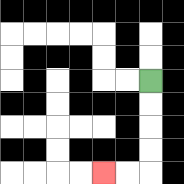{'start': '[6, 3]', 'end': '[4, 7]', 'path_directions': 'D,D,D,D,L,L', 'path_coordinates': '[[6, 3], [6, 4], [6, 5], [6, 6], [6, 7], [5, 7], [4, 7]]'}